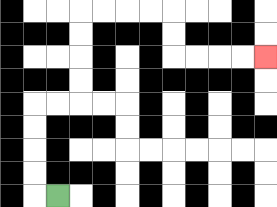{'start': '[2, 8]', 'end': '[11, 2]', 'path_directions': 'L,U,U,U,U,R,R,U,U,U,U,R,R,R,R,D,D,R,R,R,R', 'path_coordinates': '[[2, 8], [1, 8], [1, 7], [1, 6], [1, 5], [1, 4], [2, 4], [3, 4], [3, 3], [3, 2], [3, 1], [3, 0], [4, 0], [5, 0], [6, 0], [7, 0], [7, 1], [7, 2], [8, 2], [9, 2], [10, 2], [11, 2]]'}